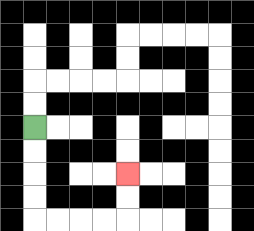{'start': '[1, 5]', 'end': '[5, 7]', 'path_directions': 'D,D,D,D,R,R,R,R,U,U', 'path_coordinates': '[[1, 5], [1, 6], [1, 7], [1, 8], [1, 9], [2, 9], [3, 9], [4, 9], [5, 9], [5, 8], [5, 7]]'}